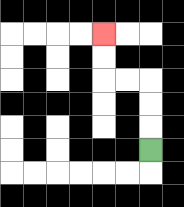{'start': '[6, 6]', 'end': '[4, 1]', 'path_directions': 'U,U,U,L,L,U,U', 'path_coordinates': '[[6, 6], [6, 5], [6, 4], [6, 3], [5, 3], [4, 3], [4, 2], [4, 1]]'}